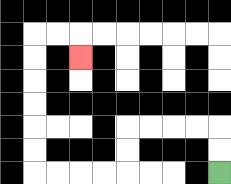{'start': '[9, 7]', 'end': '[3, 2]', 'path_directions': 'U,U,L,L,L,L,D,D,L,L,L,L,U,U,U,U,U,U,R,R,D', 'path_coordinates': '[[9, 7], [9, 6], [9, 5], [8, 5], [7, 5], [6, 5], [5, 5], [5, 6], [5, 7], [4, 7], [3, 7], [2, 7], [1, 7], [1, 6], [1, 5], [1, 4], [1, 3], [1, 2], [1, 1], [2, 1], [3, 1], [3, 2]]'}